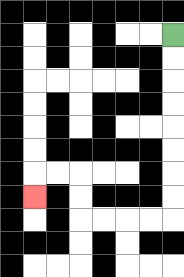{'start': '[7, 1]', 'end': '[1, 8]', 'path_directions': 'D,D,D,D,D,D,D,D,L,L,L,L,U,U,L,L,D', 'path_coordinates': '[[7, 1], [7, 2], [7, 3], [7, 4], [7, 5], [7, 6], [7, 7], [7, 8], [7, 9], [6, 9], [5, 9], [4, 9], [3, 9], [3, 8], [3, 7], [2, 7], [1, 7], [1, 8]]'}